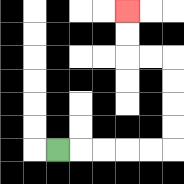{'start': '[2, 6]', 'end': '[5, 0]', 'path_directions': 'R,R,R,R,R,U,U,U,U,L,L,U,U', 'path_coordinates': '[[2, 6], [3, 6], [4, 6], [5, 6], [6, 6], [7, 6], [7, 5], [7, 4], [7, 3], [7, 2], [6, 2], [5, 2], [5, 1], [5, 0]]'}